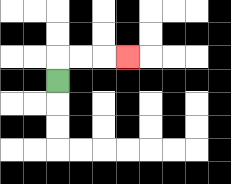{'start': '[2, 3]', 'end': '[5, 2]', 'path_directions': 'U,R,R,R', 'path_coordinates': '[[2, 3], [2, 2], [3, 2], [4, 2], [5, 2]]'}